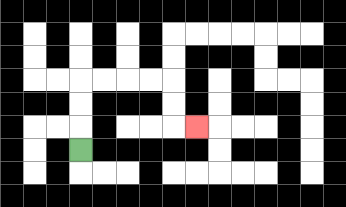{'start': '[3, 6]', 'end': '[8, 5]', 'path_directions': 'U,U,U,R,R,R,R,D,D,R', 'path_coordinates': '[[3, 6], [3, 5], [3, 4], [3, 3], [4, 3], [5, 3], [6, 3], [7, 3], [7, 4], [7, 5], [8, 5]]'}